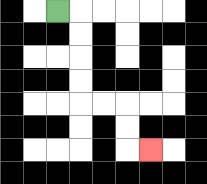{'start': '[2, 0]', 'end': '[6, 6]', 'path_directions': 'R,D,D,D,D,R,R,D,D,R', 'path_coordinates': '[[2, 0], [3, 0], [3, 1], [3, 2], [3, 3], [3, 4], [4, 4], [5, 4], [5, 5], [5, 6], [6, 6]]'}